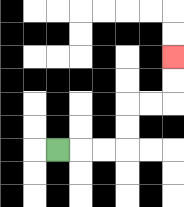{'start': '[2, 6]', 'end': '[7, 2]', 'path_directions': 'R,R,R,U,U,R,R,U,U', 'path_coordinates': '[[2, 6], [3, 6], [4, 6], [5, 6], [5, 5], [5, 4], [6, 4], [7, 4], [7, 3], [7, 2]]'}